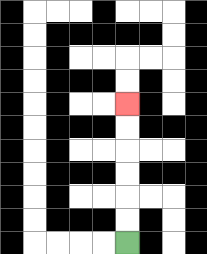{'start': '[5, 10]', 'end': '[5, 4]', 'path_directions': 'U,U,U,U,U,U', 'path_coordinates': '[[5, 10], [5, 9], [5, 8], [5, 7], [5, 6], [5, 5], [5, 4]]'}